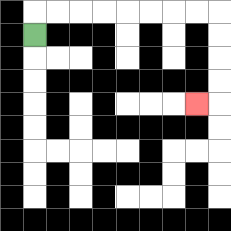{'start': '[1, 1]', 'end': '[8, 4]', 'path_directions': 'U,R,R,R,R,R,R,R,R,D,D,D,D,L', 'path_coordinates': '[[1, 1], [1, 0], [2, 0], [3, 0], [4, 0], [5, 0], [6, 0], [7, 0], [8, 0], [9, 0], [9, 1], [9, 2], [9, 3], [9, 4], [8, 4]]'}